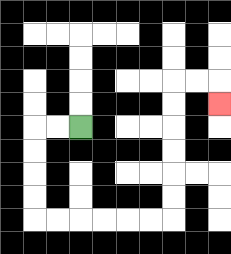{'start': '[3, 5]', 'end': '[9, 4]', 'path_directions': 'L,L,D,D,D,D,R,R,R,R,R,R,U,U,U,U,U,U,R,R,D', 'path_coordinates': '[[3, 5], [2, 5], [1, 5], [1, 6], [1, 7], [1, 8], [1, 9], [2, 9], [3, 9], [4, 9], [5, 9], [6, 9], [7, 9], [7, 8], [7, 7], [7, 6], [7, 5], [7, 4], [7, 3], [8, 3], [9, 3], [9, 4]]'}